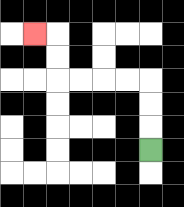{'start': '[6, 6]', 'end': '[1, 1]', 'path_directions': 'U,U,U,L,L,L,L,U,U,L', 'path_coordinates': '[[6, 6], [6, 5], [6, 4], [6, 3], [5, 3], [4, 3], [3, 3], [2, 3], [2, 2], [2, 1], [1, 1]]'}